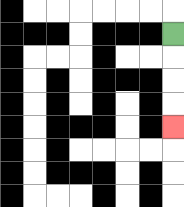{'start': '[7, 1]', 'end': '[7, 5]', 'path_directions': 'D,D,D,D', 'path_coordinates': '[[7, 1], [7, 2], [7, 3], [7, 4], [7, 5]]'}